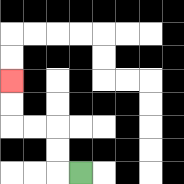{'start': '[3, 7]', 'end': '[0, 3]', 'path_directions': 'L,U,U,L,L,U,U', 'path_coordinates': '[[3, 7], [2, 7], [2, 6], [2, 5], [1, 5], [0, 5], [0, 4], [0, 3]]'}